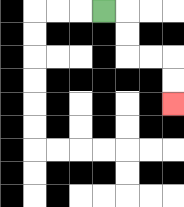{'start': '[4, 0]', 'end': '[7, 4]', 'path_directions': 'R,D,D,R,R,D,D', 'path_coordinates': '[[4, 0], [5, 0], [5, 1], [5, 2], [6, 2], [7, 2], [7, 3], [7, 4]]'}